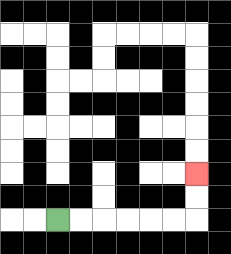{'start': '[2, 9]', 'end': '[8, 7]', 'path_directions': 'R,R,R,R,R,R,U,U', 'path_coordinates': '[[2, 9], [3, 9], [4, 9], [5, 9], [6, 9], [7, 9], [8, 9], [8, 8], [8, 7]]'}